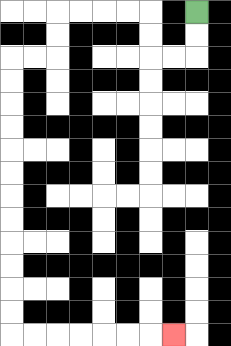{'start': '[8, 0]', 'end': '[7, 14]', 'path_directions': 'D,D,L,L,U,U,L,L,L,L,D,D,L,L,D,D,D,D,D,D,D,D,D,D,D,D,R,R,R,R,R,R,R', 'path_coordinates': '[[8, 0], [8, 1], [8, 2], [7, 2], [6, 2], [6, 1], [6, 0], [5, 0], [4, 0], [3, 0], [2, 0], [2, 1], [2, 2], [1, 2], [0, 2], [0, 3], [0, 4], [0, 5], [0, 6], [0, 7], [0, 8], [0, 9], [0, 10], [0, 11], [0, 12], [0, 13], [0, 14], [1, 14], [2, 14], [3, 14], [4, 14], [5, 14], [6, 14], [7, 14]]'}